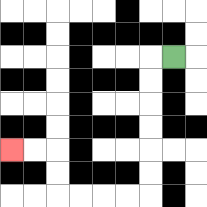{'start': '[7, 2]', 'end': '[0, 6]', 'path_directions': 'L,D,D,D,D,D,D,L,L,L,L,U,U,L,L', 'path_coordinates': '[[7, 2], [6, 2], [6, 3], [6, 4], [6, 5], [6, 6], [6, 7], [6, 8], [5, 8], [4, 8], [3, 8], [2, 8], [2, 7], [2, 6], [1, 6], [0, 6]]'}